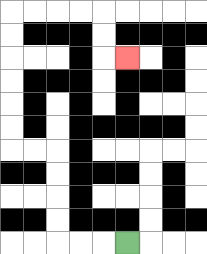{'start': '[5, 10]', 'end': '[5, 2]', 'path_directions': 'L,L,L,U,U,U,U,L,L,U,U,U,U,U,U,R,R,R,R,D,D,R', 'path_coordinates': '[[5, 10], [4, 10], [3, 10], [2, 10], [2, 9], [2, 8], [2, 7], [2, 6], [1, 6], [0, 6], [0, 5], [0, 4], [0, 3], [0, 2], [0, 1], [0, 0], [1, 0], [2, 0], [3, 0], [4, 0], [4, 1], [4, 2], [5, 2]]'}